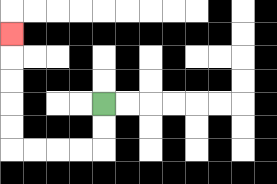{'start': '[4, 4]', 'end': '[0, 1]', 'path_directions': 'D,D,L,L,L,L,U,U,U,U,U', 'path_coordinates': '[[4, 4], [4, 5], [4, 6], [3, 6], [2, 6], [1, 6], [0, 6], [0, 5], [0, 4], [0, 3], [0, 2], [0, 1]]'}